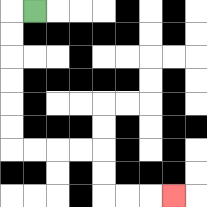{'start': '[1, 0]', 'end': '[7, 8]', 'path_directions': 'L,D,D,D,D,D,D,R,R,R,R,D,D,R,R,R', 'path_coordinates': '[[1, 0], [0, 0], [0, 1], [0, 2], [0, 3], [0, 4], [0, 5], [0, 6], [1, 6], [2, 6], [3, 6], [4, 6], [4, 7], [4, 8], [5, 8], [6, 8], [7, 8]]'}